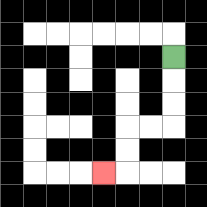{'start': '[7, 2]', 'end': '[4, 7]', 'path_directions': 'D,D,D,L,L,D,D,L', 'path_coordinates': '[[7, 2], [7, 3], [7, 4], [7, 5], [6, 5], [5, 5], [5, 6], [5, 7], [4, 7]]'}